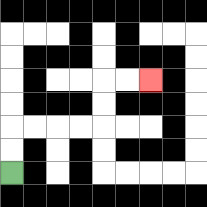{'start': '[0, 7]', 'end': '[6, 3]', 'path_directions': 'U,U,R,R,R,R,U,U,R,R', 'path_coordinates': '[[0, 7], [0, 6], [0, 5], [1, 5], [2, 5], [3, 5], [4, 5], [4, 4], [4, 3], [5, 3], [6, 3]]'}